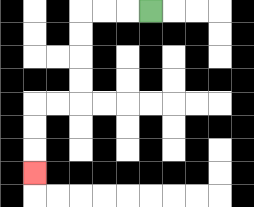{'start': '[6, 0]', 'end': '[1, 7]', 'path_directions': 'L,L,L,D,D,D,D,L,L,D,D,D', 'path_coordinates': '[[6, 0], [5, 0], [4, 0], [3, 0], [3, 1], [3, 2], [3, 3], [3, 4], [2, 4], [1, 4], [1, 5], [1, 6], [1, 7]]'}